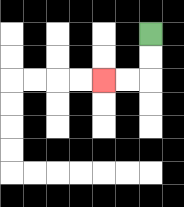{'start': '[6, 1]', 'end': '[4, 3]', 'path_directions': 'D,D,L,L', 'path_coordinates': '[[6, 1], [6, 2], [6, 3], [5, 3], [4, 3]]'}